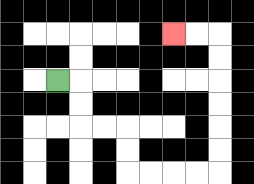{'start': '[2, 3]', 'end': '[7, 1]', 'path_directions': 'R,D,D,R,R,D,D,R,R,R,R,U,U,U,U,U,U,L,L', 'path_coordinates': '[[2, 3], [3, 3], [3, 4], [3, 5], [4, 5], [5, 5], [5, 6], [5, 7], [6, 7], [7, 7], [8, 7], [9, 7], [9, 6], [9, 5], [9, 4], [9, 3], [9, 2], [9, 1], [8, 1], [7, 1]]'}